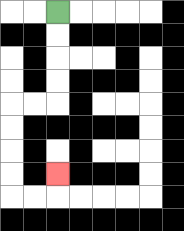{'start': '[2, 0]', 'end': '[2, 7]', 'path_directions': 'D,D,D,D,L,L,D,D,D,D,R,R,U', 'path_coordinates': '[[2, 0], [2, 1], [2, 2], [2, 3], [2, 4], [1, 4], [0, 4], [0, 5], [0, 6], [0, 7], [0, 8], [1, 8], [2, 8], [2, 7]]'}